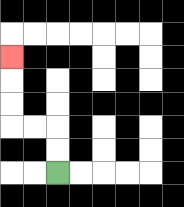{'start': '[2, 7]', 'end': '[0, 2]', 'path_directions': 'U,U,L,L,U,U,U', 'path_coordinates': '[[2, 7], [2, 6], [2, 5], [1, 5], [0, 5], [0, 4], [0, 3], [0, 2]]'}